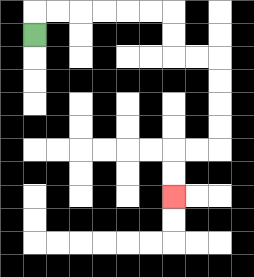{'start': '[1, 1]', 'end': '[7, 8]', 'path_directions': 'U,R,R,R,R,R,R,D,D,R,R,D,D,D,D,L,L,D,D', 'path_coordinates': '[[1, 1], [1, 0], [2, 0], [3, 0], [4, 0], [5, 0], [6, 0], [7, 0], [7, 1], [7, 2], [8, 2], [9, 2], [9, 3], [9, 4], [9, 5], [9, 6], [8, 6], [7, 6], [7, 7], [7, 8]]'}